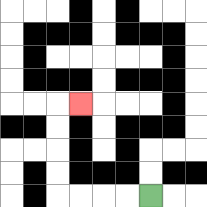{'start': '[6, 8]', 'end': '[3, 4]', 'path_directions': 'L,L,L,L,U,U,U,U,R', 'path_coordinates': '[[6, 8], [5, 8], [4, 8], [3, 8], [2, 8], [2, 7], [2, 6], [2, 5], [2, 4], [3, 4]]'}